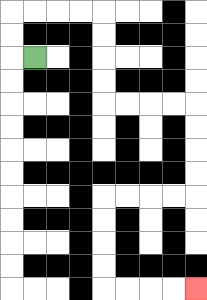{'start': '[1, 2]', 'end': '[8, 12]', 'path_directions': 'L,U,U,R,R,R,R,D,D,D,D,R,R,R,R,D,D,D,D,L,L,L,L,D,D,D,D,R,R,R,R', 'path_coordinates': '[[1, 2], [0, 2], [0, 1], [0, 0], [1, 0], [2, 0], [3, 0], [4, 0], [4, 1], [4, 2], [4, 3], [4, 4], [5, 4], [6, 4], [7, 4], [8, 4], [8, 5], [8, 6], [8, 7], [8, 8], [7, 8], [6, 8], [5, 8], [4, 8], [4, 9], [4, 10], [4, 11], [4, 12], [5, 12], [6, 12], [7, 12], [8, 12]]'}